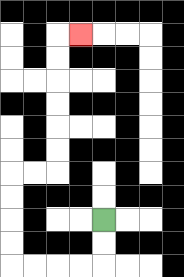{'start': '[4, 9]', 'end': '[3, 1]', 'path_directions': 'D,D,L,L,L,L,U,U,U,U,R,R,U,U,U,U,U,U,R', 'path_coordinates': '[[4, 9], [4, 10], [4, 11], [3, 11], [2, 11], [1, 11], [0, 11], [0, 10], [0, 9], [0, 8], [0, 7], [1, 7], [2, 7], [2, 6], [2, 5], [2, 4], [2, 3], [2, 2], [2, 1], [3, 1]]'}